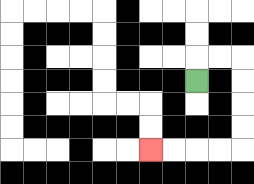{'start': '[8, 3]', 'end': '[6, 6]', 'path_directions': 'U,R,R,D,D,D,D,L,L,L,L', 'path_coordinates': '[[8, 3], [8, 2], [9, 2], [10, 2], [10, 3], [10, 4], [10, 5], [10, 6], [9, 6], [8, 6], [7, 6], [6, 6]]'}